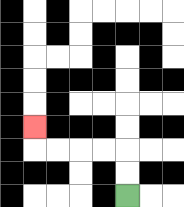{'start': '[5, 8]', 'end': '[1, 5]', 'path_directions': 'U,U,L,L,L,L,U', 'path_coordinates': '[[5, 8], [5, 7], [5, 6], [4, 6], [3, 6], [2, 6], [1, 6], [1, 5]]'}